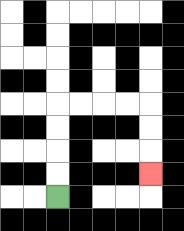{'start': '[2, 8]', 'end': '[6, 7]', 'path_directions': 'U,U,U,U,R,R,R,R,D,D,D', 'path_coordinates': '[[2, 8], [2, 7], [2, 6], [2, 5], [2, 4], [3, 4], [4, 4], [5, 4], [6, 4], [6, 5], [6, 6], [6, 7]]'}